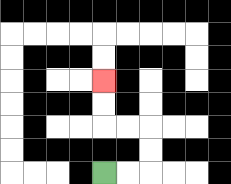{'start': '[4, 7]', 'end': '[4, 3]', 'path_directions': 'R,R,U,U,L,L,U,U', 'path_coordinates': '[[4, 7], [5, 7], [6, 7], [6, 6], [6, 5], [5, 5], [4, 5], [4, 4], [4, 3]]'}